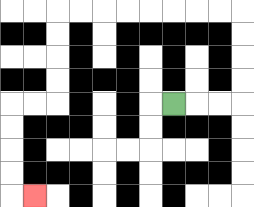{'start': '[7, 4]', 'end': '[1, 8]', 'path_directions': 'R,R,R,U,U,U,U,L,L,L,L,L,L,L,L,D,D,D,D,L,L,D,D,D,D,R', 'path_coordinates': '[[7, 4], [8, 4], [9, 4], [10, 4], [10, 3], [10, 2], [10, 1], [10, 0], [9, 0], [8, 0], [7, 0], [6, 0], [5, 0], [4, 0], [3, 0], [2, 0], [2, 1], [2, 2], [2, 3], [2, 4], [1, 4], [0, 4], [0, 5], [0, 6], [0, 7], [0, 8], [1, 8]]'}